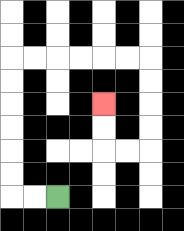{'start': '[2, 8]', 'end': '[4, 4]', 'path_directions': 'L,L,U,U,U,U,U,U,R,R,R,R,R,R,D,D,D,D,L,L,U,U', 'path_coordinates': '[[2, 8], [1, 8], [0, 8], [0, 7], [0, 6], [0, 5], [0, 4], [0, 3], [0, 2], [1, 2], [2, 2], [3, 2], [4, 2], [5, 2], [6, 2], [6, 3], [6, 4], [6, 5], [6, 6], [5, 6], [4, 6], [4, 5], [4, 4]]'}